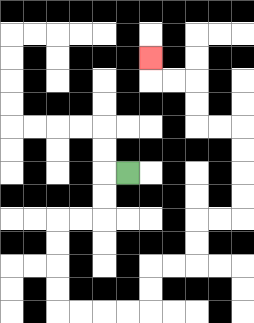{'start': '[5, 7]', 'end': '[6, 2]', 'path_directions': 'L,D,D,L,L,D,D,D,D,R,R,R,R,U,U,R,R,U,U,R,R,U,U,U,U,L,L,U,U,L,L,U', 'path_coordinates': '[[5, 7], [4, 7], [4, 8], [4, 9], [3, 9], [2, 9], [2, 10], [2, 11], [2, 12], [2, 13], [3, 13], [4, 13], [5, 13], [6, 13], [6, 12], [6, 11], [7, 11], [8, 11], [8, 10], [8, 9], [9, 9], [10, 9], [10, 8], [10, 7], [10, 6], [10, 5], [9, 5], [8, 5], [8, 4], [8, 3], [7, 3], [6, 3], [6, 2]]'}